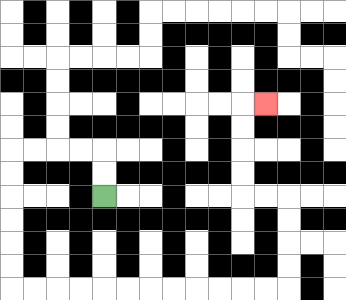{'start': '[4, 8]', 'end': '[11, 4]', 'path_directions': 'U,U,L,L,L,L,D,D,D,D,D,D,R,R,R,R,R,R,R,R,R,R,R,R,U,U,U,U,L,L,U,U,U,U,R', 'path_coordinates': '[[4, 8], [4, 7], [4, 6], [3, 6], [2, 6], [1, 6], [0, 6], [0, 7], [0, 8], [0, 9], [0, 10], [0, 11], [0, 12], [1, 12], [2, 12], [3, 12], [4, 12], [5, 12], [6, 12], [7, 12], [8, 12], [9, 12], [10, 12], [11, 12], [12, 12], [12, 11], [12, 10], [12, 9], [12, 8], [11, 8], [10, 8], [10, 7], [10, 6], [10, 5], [10, 4], [11, 4]]'}